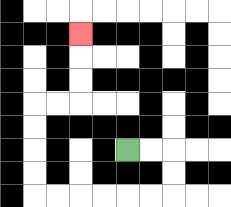{'start': '[5, 6]', 'end': '[3, 1]', 'path_directions': 'R,R,D,D,L,L,L,L,L,L,U,U,U,U,R,R,U,U,U', 'path_coordinates': '[[5, 6], [6, 6], [7, 6], [7, 7], [7, 8], [6, 8], [5, 8], [4, 8], [3, 8], [2, 8], [1, 8], [1, 7], [1, 6], [1, 5], [1, 4], [2, 4], [3, 4], [3, 3], [3, 2], [3, 1]]'}